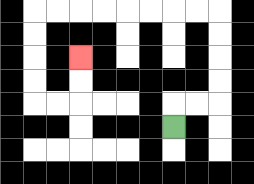{'start': '[7, 5]', 'end': '[3, 2]', 'path_directions': 'U,R,R,U,U,U,U,L,L,L,L,L,L,L,L,D,D,D,D,R,R,U,U', 'path_coordinates': '[[7, 5], [7, 4], [8, 4], [9, 4], [9, 3], [9, 2], [9, 1], [9, 0], [8, 0], [7, 0], [6, 0], [5, 0], [4, 0], [3, 0], [2, 0], [1, 0], [1, 1], [1, 2], [1, 3], [1, 4], [2, 4], [3, 4], [3, 3], [3, 2]]'}